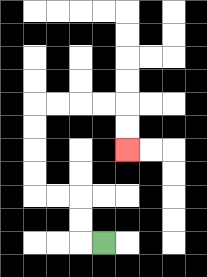{'start': '[4, 10]', 'end': '[5, 6]', 'path_directions': 'L,U,U,L,L,U,U,U,U,R,R,R,R,D,D', 'path_coordinates': '[[4, 10], [3, 10], [3, 9], [3, 8], [2, 8], [1, 8], [1, 7], [1, 6], [1, 5], [1, 4], [2, 4], [3, 4], [4, 4], [5, 4], [5, 5], [5, 6]]'}